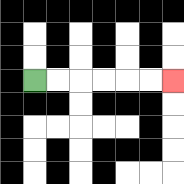{'start': '[1, 3]', 'end': '[7, 3]', 'path_directions': 'R,R,R,R,R,R', 'path_coordinates': '[[1, 3], [2, 3], [3, 3], [4, 3], [5, 3], [6, 3], [7, 3]]'}